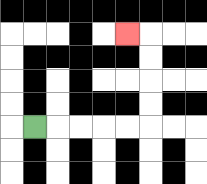{'start': '[1, 5]', 'end': '[5, 1]', 'path_directions': 'R,R,R,R,R,U,U,U,U,L', 'path_coordinates': '[[1, 5], [2, 5], [3, 5], [4, 5], [5, 5], [6, 5], [6, 4], [6, 3], [6, 2], [6, 1], [5, 1]]'}